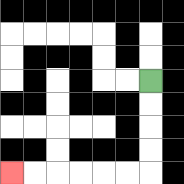{'start': '[6, 3]', 'end': '[0, 7]', 'path_directions': 'D,D,D,D,L,L,L,L,L,L', 'path_coordinates': '[[6, 3], [6, 4], [6, 5], [6, 6], [6, 7], [5, 7], [4, 7], [3, 7], [2, 7], [1, 7], [0, 7]]'}